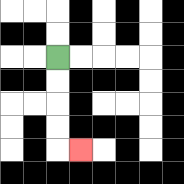{'start': '[2, 2]', 'end': '[3, 6]', 'path_directions': 'D,D,D,D,R', 'path_coordinates': '[[2, 2], [2, 3], [2, 4], [2, 5], [2, 6], [3, 6]]'}